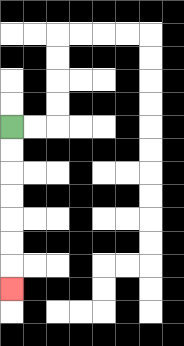{'start': '[0, 5]', 'end': '[0, 12]', 'path_directions': 'D,D,D,D,D,D,D', 'path_coordinates': '[[0, 5], [0, 6], [0, 7], [0, 8], [0, 9], [0, 10], [0, 11], [0, 12]]'}